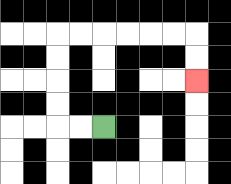{'start': '[4, 5]', 'end': '[8, 3]', 'path_directions': 'L,L,U,U,U,U,R,R,R,R,R,R,D,D', 'path_coordinates': '[[4, 5], [3, 5], [2, 5], [2, 4], [2, 3], [2, 2], [2, 1], [3, 1], [4, 1], [5, 1], [6, 1], [7, 1], [8, 1], [8, 2], [8, 3]]'}